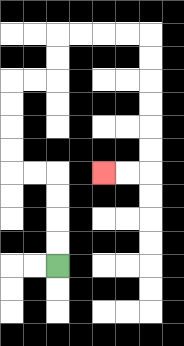{'start': '[2, 11]', 'end': '[4, 7]', 'path_directions': 'U,U,U,U,L,L,U,U,U,U,R,R,U,U,R,R,R,R,D,D,D,D,D,D,L,L', 'path_coordinates': '[[2, 11], [2, 10], [2, 9], [2, 8], [2, 7], [1, 7], [0, 7], [0, 6], [0, 5], [0, 4], [0, 3], [1, 3], [2, 3], [2, 2], [2, 1], [3, 1], [4, 1], [5, 1], [6, 1], [6, 2], [6, 3], [6, 4], [6, 5], [6, 6], [6, 7], [5, 7], [4, 7]]'}